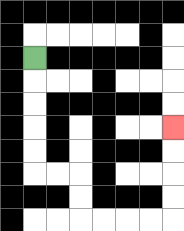{'start': '[1, 2]', 'end': '[7, 5]', 'path_directions': 'D,D,D,D,D,R,R,D,D,R,R,R,R,U,U,U,U', 'path_coordinates': '[[1, 2], [1, 3], [1, 4], [1, 5], [1, 6], [1, 7], [2, 7], [3, 7], [3, 8], [3, 9], [4, 9], [5, 9], [6, 9], [7, 9], [7, 8], [7, 7], [7, 6], [7, 5]]'}